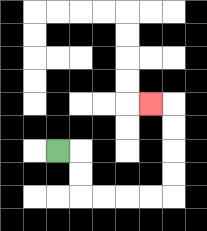{'start': '[2, 6]', 'end': '[6, 4]', 'path_directions': 'R,D,D,R,R,R,R,U,U,U,U,L', 'path_coordinates': '[[2, 6], [3, 6], [3, 7], [3, 8], [4, 8], [5, 8], [6, 8], [7, 8], [7, 7], [7, 6], [7, 5], [7, 4], [6, 4]]'}